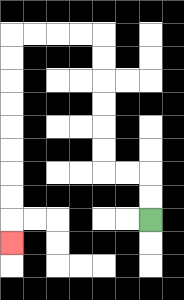{'start': '[6, 9]', 'end': '[0, 10]', 'path_directions': 'U,U,L,L,U,U,U,U,U,U,L,L,L,L,D,D,D,D,D,D,D,D,D', 'path_coordinates': '[[6, 9], [6, 8], [6, 7], [5, 7], [4, 7], [4, 6], [4, 5], [4, 4], [4, 3], [4, 2], [4, 1], [3, 1], [2, 1], [1, 1], [0, 1], [0, 2], [0, 3], [0, 4], [0, 5], [0, 6], [0, 7], [0, 8], [0, 9], [0, 10]]'}